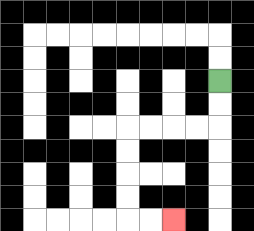{'start': '[9, 3]', 'end': '[7, 9]', 'path_directions': 'D,D,L,L,L,L,D,D,D,D,R,R', 'path_coordinates': '[[9, 3], [9, 4], [9, 5], [8, 5], [7, 5], [6, 5], [5, 5], [5, 6], [5, 7], [5, 8], [5, 9], [6, 9], [7, 9]]'}